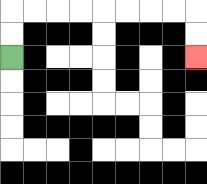{'start': '[0, 2]', 'end': '[8, 2]', 'path_directions': 'U,U,R,R,R,R,R,R,R,R,D,D', 'path_coordinates': '[[0, 2], [0, 1], [0, 0], [1, 0], [2, 0], [3, 0], [4, 0], [5, 0], [6, 0], [7, 0], [8, 0], [8, 1], [8, 2]]'}